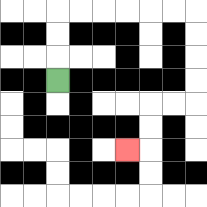{'start': '[2, 3]', 'end': '[5, 6]', 'path_directions': 'U,U,U,R,R,R,R,R,R,D,D,D,D,L,L,D,D,L', 'path_coordinates': '[[2, 3], [2, 2], [2, 1], [2, 0], [3, 0], [4, 0], [5, 0], [6, 0], [7, 0], [8, 0], [8, 1], [8, 2], [8, 3], [8, 4], [7, 4], [6, 4], [6, 5], [6, 6], [5, 6]]'}